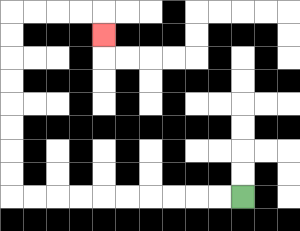{'start': '[10, 8]', 'end': '[4, 1]', 'path_directions': 'L,L,L,L,L,L,L,L,L,L,U,U,U,U,U,U,U,U,R,R,R,R,D', 'path_coordinates': '[[10, 8], [9, 8], [8, 8], [7, 8], [6, 8], [5, 8], [4, 8], [3, 8], [2, 8], [1, 8], [0, 8], [0, 7], [0, 6], [0, 5], [0, 4], [0, 3], [0, 2], [0, 1], [0, 0], [1, 0], [2, 0], [3, 0], [4, 0], [4, 1]]'}